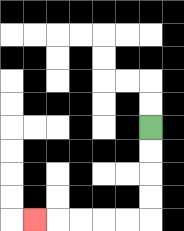{'start': '[6, 5]', 'end': '[1, 9]', 'path_directions': 'D,D,D,D,L,L,L,L,L', 'path_coordinates': '[[6, 5], [6, 6], [6, 7], [6, 8], [6, 9], [5, 9], [4, 9], [3, 9], [2, 9], [1, 9]]'}